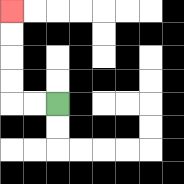{'start': '[2, 4]', 'end': '[0, 0]', 'path_directions': 'L,L,U,U,U,U', 'path_coordinates': '[[2, 4], [1, 4], [0, 4], [0, 3], [0, 2], [0, 1], [0, 0]]'}